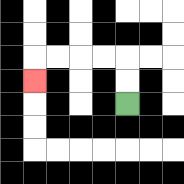{'start': '[5, 4]', 'end': '[1, 3]', 'path_directions': 'U,U,L,L,L,L,D', 'path_coordinates': '[[5, 4], [5, 3], [5, 2], [4, 2], [3, 2], [2, 2], [1, 2], [1, 3]]'}